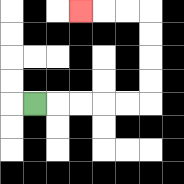{'start': '[1, 4]', 'end': '[3, 0]', 'path_directions': 'R,R,R,R,R,U,U,U,U,L,L,L', 'path_coordinates': '[[1, 4], [2, 4], [3, 4], [4, 4], [5, 4], [6, 4], [6, 3], [6, 2], [6, 1], [6, 0], [5, 0], [4, 0], [3, 0]]'}